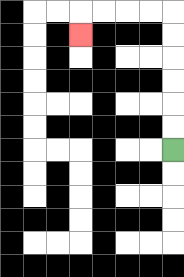{'start': '[7, 6]', 'end': '[3, 1]', 'path_directions': 'U,U,U,U,U,U,L,L,L,L,D', 'path_coordinates': '[[7, 6], [7, 5], [7, 4], [7, 3], [7, 2], [7, 1], [7, 0], [6, 0], [5, 0], [4, 0], [3, 0], [3, 1]]'}